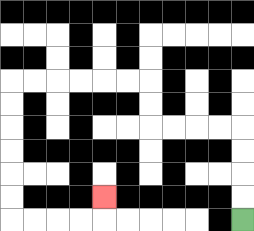{'start': '[10, 9]', 'end': '[4, 8]', 'path_directions': 'U,U,U,U,L,L,L,L,U,U,L,L,L,L,L,L,D,D,D,D,D,D,R,R,R,R,U', 'path_coordinates': '[[10, 9], [10, 8], [10, 7], [10, 6], [10, 5], [9, 5], [8, 5], [7, 5], [6, 5], [6, 4], [6, 3], [5, 3], [4, 3], [3, 3], [2, 3], [1, 3], [0, 3], [0, 4], [0, 5], [0, 6], [0, 7], [0, 8], [0, 9], [1, 9], [2, 9], [3, 9], [4, 9], [4, 8]]'}